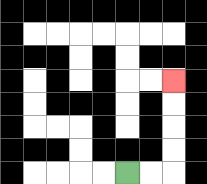{'start': '[5, 7]', 'end': '[7, 3]', 'path_directions': 'R,R,U,U,U,U', 'path_coordinates': '[[5, 7], [6, 7], [7, 7], [7, 6], [7, 5], [7, 4], [7, 3]]'}